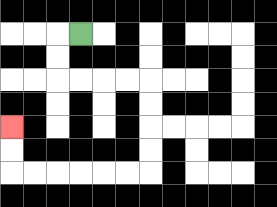{'start': '[3, 1]', 'end': '[0, 5]', 'path_directions': 'L,D,D,R,R,R,R,D,D,D,D,L,L,L,L,L,L,U,U', 'path_coordinates': '[[3, 1], [2, 1], [2, 2], [2, 3], [3, 3], [4, 3], [5, 3], [6, 3], [6, 4], [6, 5], [6, 6], [6, 7], [5, 7], [4, 7], [3, 7], [2, 7], [1, 7], [0, 7], [0, 6], [0, 5]]'}